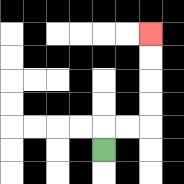{'start': '[4, 6]', 'end': '[6, 1]', 'path_directions': 'U,R,R,U,U,U,U', 'path_coordinates': '[[4, 6], [4, 5], [5, 5], [6, 5], [6, 4], [6, 3], [6, 2], [6, 1]]'}